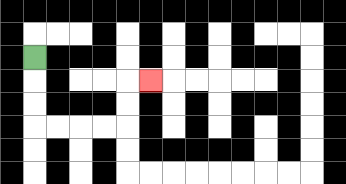{'start': '[1, 2]', 'end': '[6, 3]', 'path_directions': 'D,D,D,R,R,R,R,U,U,R', 'path_coordinates': '[[1, 2], [1, 3], [1, 4], [1, 5], [2, 5], [3, 5], [4, 5], [5, 5], [5, 4], [5, 3], [6, 3]]'}